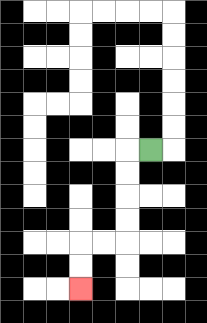{'start': '[6, 6]', 'end': '[3, 12]', 'path_directions': 'L,D,D,D,D,L,L,D,D', 'path_coordinates': '[[6, 6], [5, 6], [5, 7], [5, 8], [5, 9], [5, 10], [4, 10], [3, 10], [3, 11], [3, 12]]'}